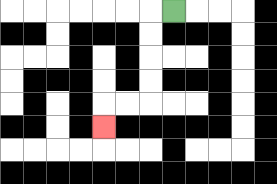{'start': '[7, 0]', 'end': '[4, 5]', 'path_directions': 'L,D,D,D,D,L,L,D', 'path_coordinates': '[[7, 0], [6, 0], [6, 1], [6, 2], [6, 3], [6, 4], [5, 4], [4, 4], [4, 5]]'}